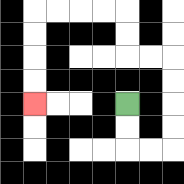{'start': '[5, 4]', 'end': '[1, 4]', 'path_directions': 'D,D,R,R,U,U,U,U,L,L,U,U,L,L,L,L,D,D,D,D', 'path_coordinates': '[[5, 4], [5, 5], [5, 6], [6, 6], [7, 6], [7, 5], [7, 4], [7, 3], [7, 2], [6, 2], [5, 2], [5, 1], [5, 0], [4, 0], [3, 0], [2, 0], [1, 0], [1, 1], [1, 2], [1, 3], [1, 4]]'}